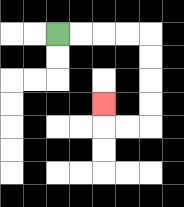{'start': '[2, 1]', 'end': '[4, 4]', 'path_directions': 'R,R,R,R,D,D,D,D,L,L,U', 'path_coordinates': '[[2, 1], [3, 1], [4, 1], [5, 1], [6, 1], [6, 2], [6, 3], [6, 4], [6, 5], [5, 5], [4, 5], [4, 4]]'}